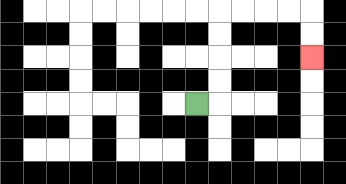{'start': '[8, 4]', 'end': '[13, 2]', 'path_directions': 'R,U,U,U,U,R,R,R,R,D,D', 'path_coordinates': '[[8, 4], [9, 4], [9, 3], [9, 2], [9, 1], [9, 0], [10, 0], [11, 0], [12, 0], [13, 0], [13, 1], [13, 2]]'}